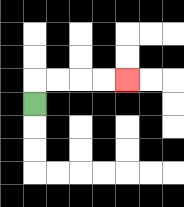{'start': '[1, 4]', 'end': '[5, 3]', 'path_directions': 'U,R,R,R,R', 'path_coordinates': '[[1, 4], [1, 3], [2, 3], [3, 3], [4, 3], [5, 3]]'}